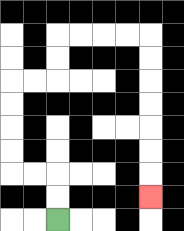{'start': '[2, 9]', 'end': '[6, 8]', 'path_directions': 'U,U,L,L,U,U,U,U,R,R,U,U,R,R,R,R,D,D,D,D,D,D,D', 'path_coordinates': '[[2, 9], [2, 8], [2, 7], [1, 7], [0, 7], [0, 6], [0, 5], [0, 4], [0, 3], [1, 3], [2, 3], [2, 2], [2, 1], [3, 1], [4, 1], [5, 1], [6, 1], [6, 2], [6, 3], [6, 4], [6, 5], [6, 6], [6, 7], [6, 8]]'}